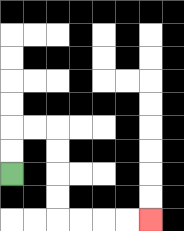{'start': '[0, 7]', 'end': '[6, 9]', 'path_directions': 'U,U,R,R,D,D,D,D,R,R,R,R', 'path_coordinates': '[[0, 7], [0, 6], [0, 5], [1, 5], [2, 5], [2, 6], [2, 7], [2, 8], [2, 9], [3, 9], [4, 9], [5, 9], [6, 9]]'}